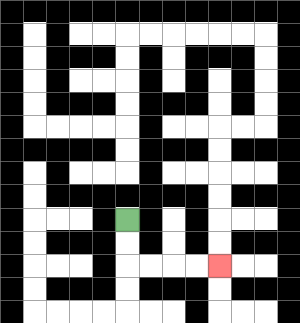{'start': '[5, 9]', 'end': '[9, 11]', 'path_directions': 'D,D,R,R,R,R', 'path_coordinates': '[[5, 9], [5, 10], [5, 11], [6, 11], [7, 11], [8, 11], [9, 11]]'}